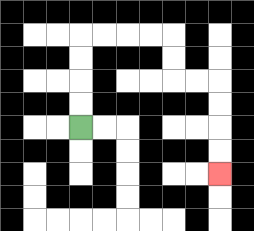{'start': '[3, 5]', 'end': '[9, 7]', 'path_directions': 'U,U,U,U,R,R,R,R,D,D,R,R,D,D,D,D', 'path_coordinates': '[[3, 5], [3, 4], [3, 3], [3, 2], [3, 1], [4, 1], [5, 1], [6, 1], [7, 1], [7, 2], [7, 3], [8, 3], [9, 3], [9, 4], [9, 5], [9, 6], [9, 7]]'}